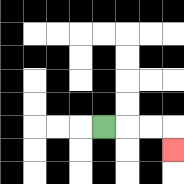{'start': '[4, 5]', 'end': '[7, 6]', 'path_directions': 'R,R,R,D', 'path_coordinates': '[[4, 5], [5, 5], [6, 5], [7, 5], [7, 6]]'}